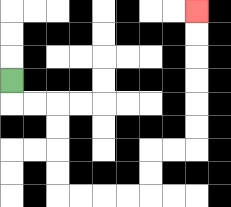{'start': '[0, 3]', 'end': '[8, 0]', 'path_directions': 'D,R,R,D,D,D,D,R,R,R,R,U,U,R,R,U,U,U,U,U,U', 'path_coordinates': '[[0, 3], [0, 4], [1, 4], [2, 4], [2, 5], [2, 6], [2, 7], [2, 8], [3, 8], [4, 8], [5, 8], [6, 8], [6, 7], [6, 6], [7, 6], [8, 6], [8, 5], [8, 4], [8, 3], [8, 2], [8, 1], [8, 0]]'}